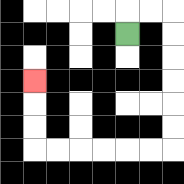{'start': '[5, 1]', 'end': '[1, 3]', 'path_directions': 'U,R,R,D,D,D,D,D,D,L,L,L,L,L,L,U,U,U', 'path_coordinates': '[[5, 1], [5, 0], [6, 0], [7, 0], [7, 1], [7, 2], [7, 3], [7, 4], [7, 5], [7, 6], [6, 6], [5, 6], [4, 6], [3, 6], [2, 6], [1, 6], [1, 5], [1, 4], [1, 3]]'}